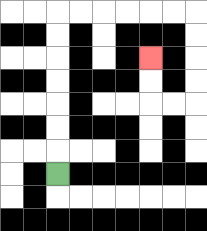{'start': '[2, 7]', 'end': '[6, 2]', 'path_directions': 'U,U,U,U,U,U,U,R,R,R,R,R,R,D,D,D,D,L,L,U,U', 'path_coordinates': '[[2, 7], [2, 6], [2, 5], [2, 4], [2, 3], [2, 2], [2, 1], [2, 0], [3, 0], [4, 0], [5, 0], [6, 0], [7, 0], [8, 0], [8, 1], [8, 2], [8, 3], [8, 4], [7, 4], [6, 4], [6, 3], [6, 2]]'}